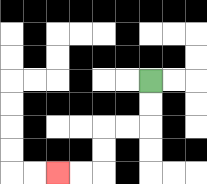{'start': '[6, 3]', 'end': '[2, 7]', 'path_directions': 'D,D,L,L,D,D,L,L', 'path_coordinates': '[[6, 3], [6, 4], [6, 5], [5, 5], [4, 5], [4, 6], [4, 7], [3, 7], [2, 7]]'}